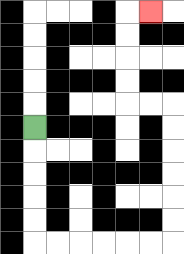{'start': '[1, 5]', 'end': '[6, 0]', 'path_directions': 'D,D,D,D,D,R,R,R,R,R,R,U,U,U,U,U,U,L,L,U,U,U,U,R', 'path_coordinates': '[[1, 5], [1, 6], [1, 7], [1, 8], [1, 9], [1, 10], [2, 10], [3, 10], [4, 10], [5, 10], [6, 10], [7, 10], [7, 9], [7, 8], [7, 7], [7, 6], [7, 5], [7, 4], [6, 4], [5, 4], [5, 3], [5, 2], [5, 1], [5, 0], [6, 0]]'}